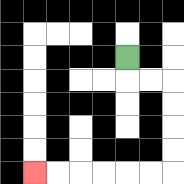{'start': '[5, 2]', 'end': '[1, 7]', 'path_directions': 'D,R,R,D,D,D,D,L,L,L,L,L,L', 'path_coordinates': '[[5, 2], [5, 3], [6, 3], [7, 3], [7, 4], [7, 5], [7, 6], [7, 7], [6, 7], [5, 7], [4, 7], [3, 7], [2, 7], [1, 7]]'}